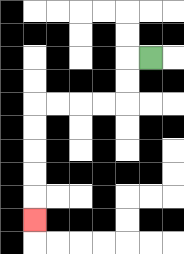{'start': '[6, 2]', 'end': '[1, 9]', 'path_directions': 'L,D,D,L,L,L,L,D,D,D,D,D', 'path_coordinates': '[[6, 2], [5, 2], [5, 3], [5, 4], [4, 4], [3, 4], [2, 4], [1, 4], [1, 5], [1, 6], [1, 7], [1, 8], [1, 9]]'}